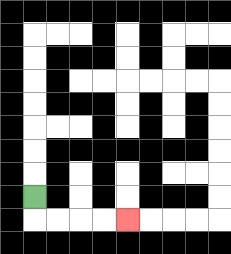{'start': '[1, 8]', 'end': '[5, 9]', 'path_directions': 'D,R,R,R,R', 'path_coordinates': '[[1, 8], [1, 9], [2, 9], [3, 9], [4, 9], [5, 9]]'}